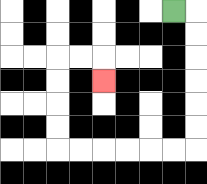{'start': '[7, 0]', 'end': '[4, 3]', 'path_directions': 'R,D,D,D,D,D,D,L,L,L,L,L,L,U,U,U,U,R,R,D', 'path_coordinates': '[[7, 0], [8, 0], [8, 1], [8, 2], [8, 3], [8, 4], [8, 5], [8, 6], [7, 6], [6, 6], [5, 6], [4, 6], [3, 6], [2, 6], [2, 5], [2, 4], [2, 3], [2, 2], [3, 2], [4, 2], [4, 3]]'}